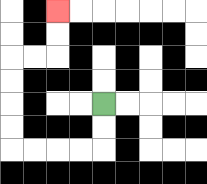{'start': '[4, 4]', 'end': '[2, 0]', 'path_directions': 'D,D,L,L,L,L,U,U,U,U,R,R,U,U', 'path_coordinates': '[[4, 4], [4, 5], [4, 6], [3, 6], [2, 6], [1, 6], [0, 6], [0, 5], [0, 4], [0, 3], [0, 2], [1, 2], [2, 2], [2, 1], [2, 0]]'}